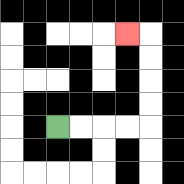{'start': '[2, 5]', 'end': '[5, 1]', 'path_directions': 'R,R,R,R,U,U,U,U,L', 'path_coordinates': '[[2, 5], [3, 5], [4, 5], [5, 5], [6, 5], [6, 4], [6, 3], [6, 2], [6, 1], [5, 1]]'}